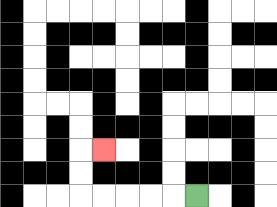{'start': '[8, 8]', 'end': '[4, 6]', 'path_directions': 'L,L,L,L,L,U,U,R', 'path_coordinates': '[[8, 8], [7, 8], [6, 8], [5, 8], [4, 8], [3, 8], [3, 7], [3, 6], [4, 6]]'}